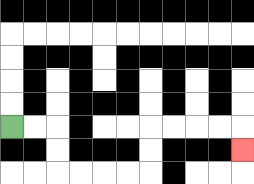{'start': '[0, 5]', 'end': '[10, 6]', 'path_directions': 'R,R,D,D,R,R,R,R,U,U,R,R,R,R,D', 'path_coordinates': '[[0, 5], [1, 5], [2, 5], [2, 6], [2, 7], [3, 7], [4, 7], [5, 7], [6, 7], [6, 6], [6, 5], [7, 5], [8, 5], [9, 5], [10, 5], [10, 6]]'}